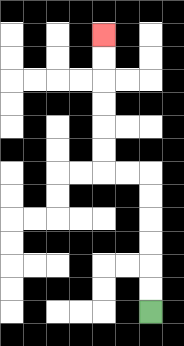{'start': '[6, 13]', 'end': '[4, 1]', 'path_directions': 'U,U,U,U,U,U,L,L,U,U,U,U,U,U', 'path_coordinates': '[[6, 13], [6, 12], [6, 11], [6, 10], [6, 9], [6, 8], [6, 7], [5, 7], [4, 7], [4, 6], [4, 5], [4, 4], [4, 3], [4, 2], [4, 1]]'}